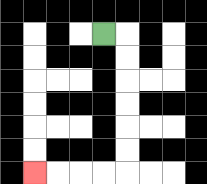{'start': '[4, 1]', 'end': '[1, 7]', 'path_directions': 'R,D,D,D,D,D,D,L,L,L,L', 'path_coordinates': '[[4, 1], [5, 1], [5, 2], [5, 3], [5, 4], [5, 5], [5, 6], [5, 7], [4, 7], [3, 7], [2, 7], [1, 7]]'}